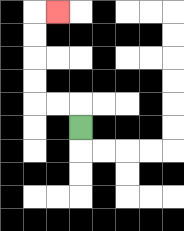{'start': '[3, 5]', 'end': '[2, 0]', 'path_directions': 'U,L,L,U,U,U,U,R', 'path_coordinates': '[[3, 5], [3, 4], [2, 4], [1, 4], [1, 3], [1, 2], [1, 1], [1, 0], [2, 0]]'}